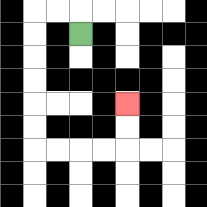{'start': '[3, 1]', 'end': '[5, 4]', 'path_directions': 'U,L,L,D,D,D,D,D,D,R,R,R,R,U,U', 'path_coordinates': '[[3, 1], [3, 0], [2, 0], [1, 0], [1, 1], [1, 2], [1, 3], [1, 4], [1, 5], [1, 6], [2, 6], [3, 6], [4, 6], [5, 6], [5, 5], [5, 4]]'}